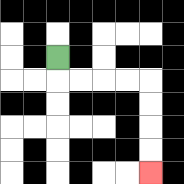{'start': '[2, 2]', 'end': '[6, 7]', 'path_directions': 'D,R,R,R,R,D,D,D,D', 'path_coordinates': '[[2, 2], [2, 3], [3, 3], [4, 3], [5, 3], [6, 3], [6, 4], [6, 5], [6, 6], [6, 7]]'}